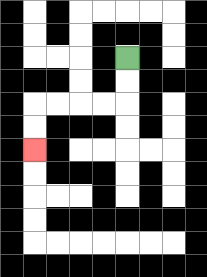{'start': '[5, 2]', 'end': '[1, 6]', 'path_directions': 'D,D,L,L,L,L,D,D', 'path_coordinates': '[[5, 2], [5, 3], [5, 4], [4, 4], [3, 4], [2, 4], [1, 4], [1, 5], [1, 6]]'}